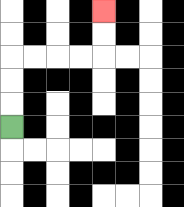{'start': '[0, 5]', 'end': '[4, 0]', 'path_directions': 'U,U,U,R,R,R,R,U,U', 'path_coordinates': '[[0, 5], [0, 4], [0, 3], [0, 2], [1, 2], [2, 2], [3, 2], [4, 2], [4, 1], [4, 0]]'}